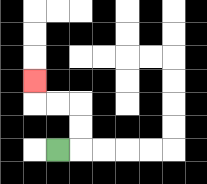{'start': '[2, 6]', 'end': '[1, 3]', 'path_directions': 'R,U,U,L,L,U', 'path_coordinates': '[[2, 6], [3, 6], [3, 5], [3, 4], [2, 4], [1, 4], [1, 3]]'}